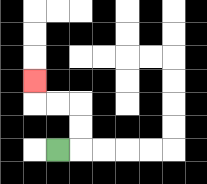{'start': '[2, 6]', 'end': '[1, 3]', 'path_directions': 'R,U,U,L,L,U', 'path_coordinates': '[[2, 6], [3, 6], [3, 5], [3, 4], [2, 4], [1, 4], [1, 3]]'}